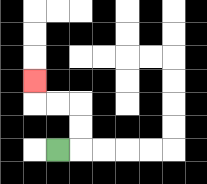{'start': '[2, 6]', 'end': '[1, 3]', 'path_directions': 'R,U,U,L,L,U', 'path_coordinates': '[[2, 6], [3, 6], [3, 5], [3, 4], [2, 4], [1, 4], [1, 3]]'}